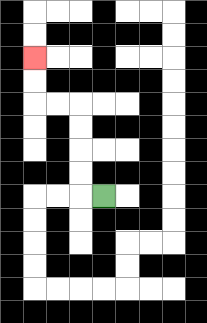{'start': '[4, 8]', 'end': '[1, 2]', 'path_directions': 'L,U,U,U,U,L,L,U,U', 'path_coordinates': '[[4, 8], [3, 8], [3, 7], [3, 6], [3, 5], [3, 4], [2, 4], [1, 4], [1, 3], [1, 2]]'}